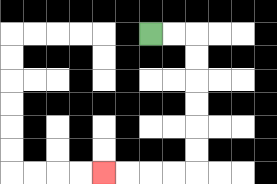{'start': '[6, 1]', 'end': '[4, 7]', 'path_directions': 'R,R,D,D,D,D,D,D,L,L,L,L', 'path_coordinates': '[[6, 1], [7, 1], [8, 1], [8, 2], [8, 3], [8, 4], [8, 5], [8, 6], [8, 7], [7, 7], [6, 7], [5, 7], [4, 7]]'}